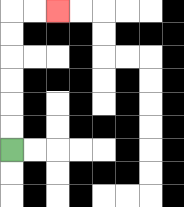{'start': '[0, 6]', 'end': '[2, 0]', 'path_directions': 'U,U,U,U,U,U,R,R', 'path_coordinates': '[[0, 6], [0, 5], [0, 4], [0, 3], [0, 2], [0, 1], [0, 0], [1, 0], [2, 0]]'}